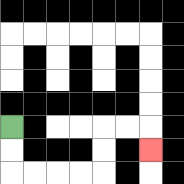{'start': '[0, 5]', 'end': '[6, 6]', 'path_directions': 'D,D,R,R,R,R,U,U,R,R,D', 'path_coordinates': '[[0, 5], [0, 6], [0, 7], [1, 7], [2, 7], [3, 7], [4, 7], [4, 6], [4, 5], [5, 5], [6, 5], [6, 6]]'}